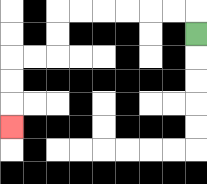{'start': '[8, 1]', 'end': '[0, 5]', 'path_directions': 'U,L,L,L,L,L,L,D,D,L,L,D,D,D', 'path_coordinates': '[[8, 1], [8, 0], [7, 0], [6, 0], [5, 0], [4, 0], [3, 0], [2, 0], [2, 1], [2, 2], [1, 2], [0, 2], [0, 3], [0, 4], [0, 5]]'}